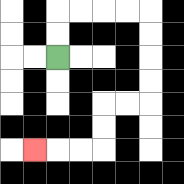{'start': '[2, 2]', 'end': '[1, 6]', 'path_directions': 'U,U,R,R,R,R,D,D,D,D,L,L,D,D,L,L,L', 'path_coordinates': '[[2, 2], [2, 1], [2, 0], [3, 0], [4, 0], [5, 0], [6, 0], [6, 1], [6, 2], [6, 3], [6, 4], [5, 4], [4, 4], [4, 5], [4, 6], [3, 6], [2, 6], [1, 6]]'}